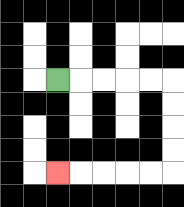{'start': '[2, 3]', 'end': '[2, 7]', 'path_directions': 'R,R,R,R,R,D,D,D,D,L,L,L,L,L', 'path_coordinates': '[[2, 3], [3, 3], [4, 3], [5, 3], [6, 3], [7, 3], [7, 4], [7, 5], [7, 6], [7, 7], [6, 7], [5, 7], [4, 7], [3, 7], [2, 7]]'}